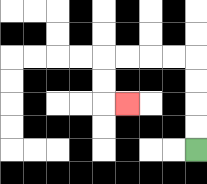{'start': '[8, 6]', 'end': '[5, 4]', 'path_directions': 'U,U,U,U,L,L,L,L,D,D,R', 'path_coordinates': '[[8, 6], [8, 5], [8, 4], [8, 3], [8, 2], [7, 2], [6, 2], [5, 2], [4, 2], [4, 3], [4, 4], [5, 4]]'}